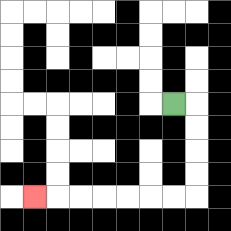{'start': '[7, 4]', 'end': '[1, 8]', 'path_directions': 'R,D,D,D,D,L,L,L,L,L,L,L', 'path_coordinates': '[[7, 4], [8, 4], [8, 5], [8, 6], [8, 7], [8, 8], [7, 8], [6, 8], [5, 8], [4, 8], [3, 8], [2, 8], [1, 8]]'}